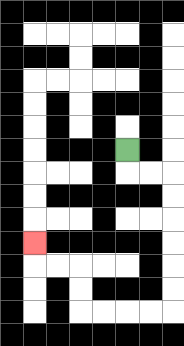{'start': '[5, 6]', 'end': '[1, 10]', 'path_directions': 'D,R,R,D,D,D,D,D,D,L,L,L,L,U,U,L,L,U', 'path_coordinates': '[[5, 6], [5, 7], [6, 7], [7, 7], [7, 8], [7, 9], [7, 10], [7, 11], [7, 12], [7, 13], [6, 13], [5, 13], [4, 13], [3, 13], [3, 12], [3, 11], [2, 11], [1, 11], [1, 10]]'}